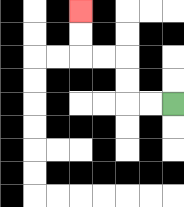{'start': '[7, 4]', 'end': '[3, 0]', 'path_directions': 'L,L,U,U,L,L,U,U', 'path_coordinates': '[[7, 4], [6, 4], [5, 4], [5, 3], [5, 2], [4, 2], [3, 2], [3, 1], [3, 0]]'}